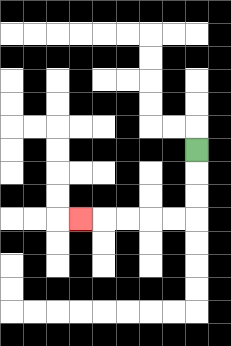{'start': '[8, 6]', 'end': '[3, 9]', 'path_directions': 'D,D,D,L,L,L,L,L', 'path_coordinates': '[[8, 6], [8, 7], [8, 8], [8, 9], [7, 9], [6, 9], [5, 9], [4, 9], [3, 9]]'}